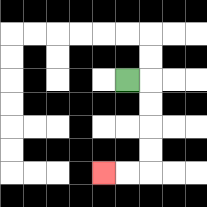{'start': '[5, 3]', 'end': '[4, 7]', 'path_directions': 'R,D,D,D,D,L,L', 'path_coordinates': '[[5, 3], [6, 3], [6, 4], [6, 5], [6, 6], [6, 7], [5, 7], [4, 7]]'}